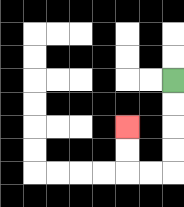{'start': '[7, 3]', 'end': '[5, 5]', 'path_directions': 'D,D,D,D,L,L,U,U', 'path_coordinates': '[[7, 3], [7, 4], [7, 5], [7, 6], [7, 7], [6, 7], [5, 7], [5, 6], [5, 5]]'}